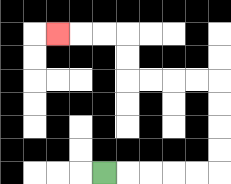{'start': '[4, 7]', 'end': '[2, 1]', 'path_directions': 'R,R,R,R,R,U,U,U,U,L,L,L,L,U,U,L,L,L', 'path_coordinates': '[[4, 7], [5, 7], [6, 7], [7, 7], [8, 7], [9, 7], [9, 6], [9, 5], [9, 4], [9, 3], [8, 3], [7, 3], [6, 3], [5, 3], [5, 2], [5, 1], [4, 1], [3, 1], [2, 1]]'}